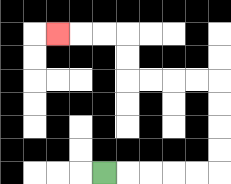{'start': '[4, 7]', 'end': '[2, 1]', 'path_directions': 'R,R,R,R,R,U,U,U,U,L,L,L,L,U,U,L,L,L', 'path_coordinates': '[[4, 7], [5, 7], [6, 7], [7, 7], [8, 7], [9, 7], [9, 6], [9, 5], [9, 4], [9, 3], [8, 3], [7, 3], [6, 3], [5, 3], [5, 2], [5, 1], [4, 1], [3, 1], [2, 1]]'}